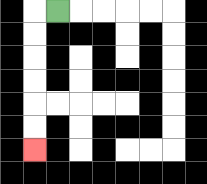{'start': '[2, 0]', 'end': '[1, 6]', 'path_directions': 'L,D,D,D,D,D,D', 'path_coordinates': '[[2, 0], [1, 0], [1, 1], [1, 2], [1, 3], [1, 4], [1, 5], [1, 6]]'}